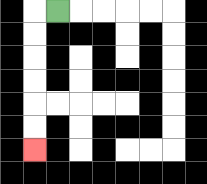{'start': '[2, 0]', 'end': '[1, 6]', 'path_directions': 'L,D,D,D,D,D,D', 'path_coordinates': '[[2, 0], [1, 0], [1, 1], [1, 2], [1, 3], [1, 4], [1, 5], [1, 6]]'}